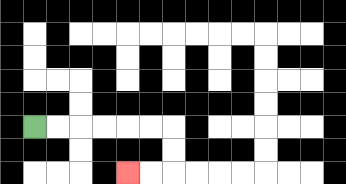{'start': '[1, 5]', 'end': '[5, 7]', 'path_directions': 'R,R,R,R,R,R,D,D,L,L', 'path_coordinates': '[[1, 5], [2, 5], [3, 5], [4, 5], [5, 5], [6, 5], [7, 5], [7, 6], [7, 7], [6, 7], [5, 7]]'}